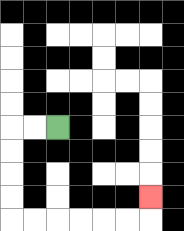{'start': '[2, 5]', 'end': '[6, 8]', 'path_directions': 'L,L,D,D,D,D,R,R,R,R,R,R,U', 'path_coordinates': '[[2, 5], [1, 5], [0, 5], [0, 6], [0, 7], [0, 8], [0, 9], [1, 9], [2, 9], [3, 9], [4, 9], [5, 9], [6, 9], [6, 8]]'}